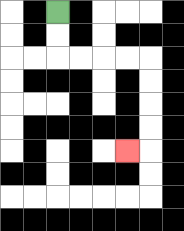{'start': '[2, 0]', 'end': '[5, 6]', 'path_directions': 'D,D,R,R,R,R,D,D,D,D,L', 'path_coordinates': '[[2, 0], [2, 1], [2, 2], [3, 2], [4, 2], [5, 2], [6, 2], [6, 3], [6, 4], [6, 5], [6, 6], [5, 6]]'}